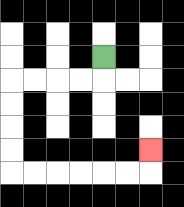{'start': '[4, 2]', 'end': '[6, 6]', 'path_directions': 'D,L,L,L,L,D,D,D,D,R,R,R,R,R,R,U', 'path_coordinates': '[[4, 2], [4, 3], [3, 3], [2, 3], [1, 3], [0, 3], [0, 4], [0, 5], [0, 6], [0, 7], [1, 7], [2, 7], [3, 7], [4, 7], [5, 7], [6, 7], [6, 6]]'}